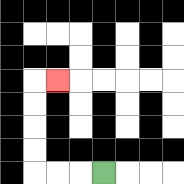{'start': '[4, 7]', 'end': '[2, 3]', 'path_directions': 'L,L,L,U,U,U,U,R', 'path_coordinates': '[[4, 7], [3, 7], [2, 7], [1, 7], [1, 6], [1, 5], [1, 4], [1, 3], [2, 3]]'}